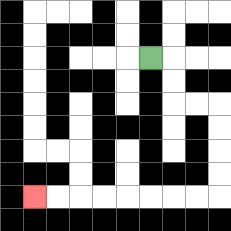{'start': '[6, 2]', 'end': '[1, 8]', 'path_directions': 'R,D,D,R,R,D,D,D,D,L,L,L,L,L,L,L,L', 'path_coordinates': '[[6, 2], [7, 2], [7, 3], [7, 4], [8, 4], [9, 4], [9, 5], [9, 6], [9, 7], [9, 8], [8, 8], [7, 8], [6, 8], [5, 8], [4, 8], [3, 8], [2, 8], [1, 8]]'}